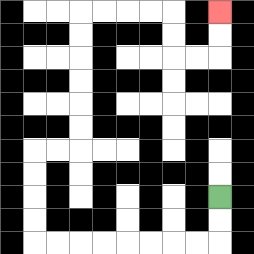{'start': '[9, 8]', 'end': '[9, 0]', 'path_directions': 'D,D,L,L,L,L,L,L,L,L,U,U,U,U,R,R,U,U,U,U,U,U,R,R,R,R,D,D,R,R,U,U', 'path_coordinates': '[[9, 8], [9, 9], [9, 10], [8, 10], [7, 10], [6, 10], [5, 10], [4, 10], [3, 10], [2, 10], [1, 10], [1, 9], [1, 8], [1, 7], [1, 6], [2, 6], [3, 6], [3, 5], [3, 4], [3, 3], [3, 2], [3, 1], [3, 0], [4, 0], [5, 0], [6, 0], [7, 0], [7, 1], [7, 2], [8, 2], [9, 2], [9, 1], [9, 0]]'}